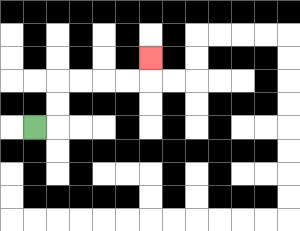{'start': '[1, 5]', 'end': '[6, 2]', 'path_directions': 'R,U,U,R,R,R,R,U', 'path_coordinates': '[[1, 5], [2, 5], [2, 4], [2, 3], [3, 3], [4, 3], [5, 3], [6, 3], [6, 2]]'}